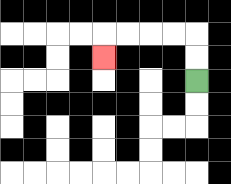{'start': '[8, 3]', 'end': '[4, 2]', 'path_directions': 'U,U,L,L,L,L,D', 'path_coordinates': '[[8, 3], [8, 2], [8, 1], [7, 1], [6, 1], [5, 1], [4, 1], [4, 2]]'}